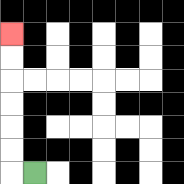{'start': '[1, 7]', 'end': '[0, 1]', 'path_directions': 'L,U,U,U,U,U,U', 'path_coordinates': '[[1, 7], [0, 7], [0, 6], [0, 5], [0, 4], [0, 3], [0, 2], [0, 1]]'}